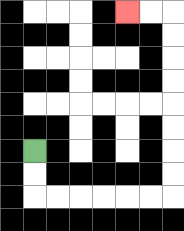{'start': '[1, 6]', 'end': '[5, 0]', 'path_directions': 'D,D,R,R,R,R,R,R,U,U,U,U,U,U,U,U,L,L', 'path_coordinates': '[[1, 6], [1, 7], [1, 8], [2, 8], [3, 8], [4, 8], [5, 8], [6, 8], [7, 8], [7, 7], [7, 6], [7, 5], [7, 4], [7, 3], [7, 2], [7, 1], [7, 0], [6, 0], [5, 0]]'}